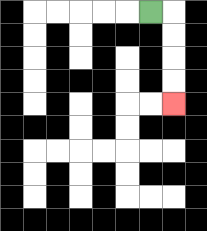{'start': '[6, 0]', 'end': '[7, 4]', 'path_directions': 'R,D,D,D,D', 'path_coordinates': '[[6, 0], [7, 0], [7, 1], [7, 2], [7, 3], [7, 4]]'}